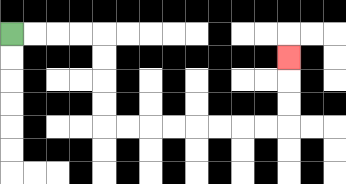{'start': '[0, 1]', 'end': '[12, 2]', 'path_directions': 'R,R,R,R,D,D,D,D,R,R,R,R,R,R,R,R,U,U,U', 'path_coordinates': '[[0, 1], [1, 1], [2, 1], [3, 1], [4, 1], [4, 2], [4, 3], [4, 4], [4, 5], [5, 5], [6, 5], [7, 5], [8, 5], [9, 5], [10, 5], [11, 5], [12, 5], [12, 4], [12, 3], [12, 2]]'}